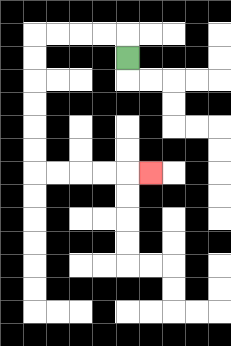{'start': '[5, 2]', 'end': '[6, 7]', 'path_directions': 'U,L,L,L,L,D,D,D,D,D,D,R,R,R,R,R', 'path_coordinates': '[[5, 2], [5, 1], [4, 1], [3, 1], [2, 1], [1, 1], [1, 2], [1, 3], [1, 4], [1, 5], [1, 6], [1, 7], [2, 7], [3, 7], [4, 7], [5, 7], [6, 7]]'}